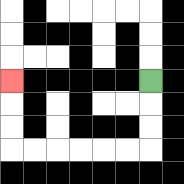{'start': '[6, 3]', 'end': '[0, 3]', 'path_directions': 'D,D,D,L,L,L,L,L,L,U,U,U', 'path_coordinates': '[[6, 3], [6, 4], [6, 5], [6, 6], [5, 6], [4, 6], [3, 6], [2, 6], [1, 6], [0, 6], [0, 5], [0, 4], [0, 3]]'}